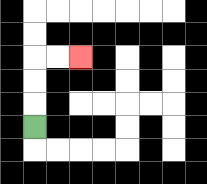{'start': '[1, 5]', 'end': '[3, 2]', 'path_directions': 'U,U,U,R,R', 'path_coordinates': '[[1, 5], [1, 4], [1, 3], [1, 2], [2, 2], [3, 2]]'}